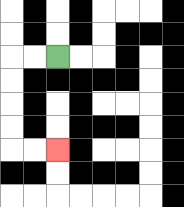{'start': '[2, 2]', 'end': '[2, 6]', 'path_directions': 'L,L,D,D,D,D,R,R', 'path_coordinates': '[[2, 2], [1, 2], [0, 2], [0, 3], [0, 4], [0, 5], [0, 6], [1, 6], [2, 6]]'}